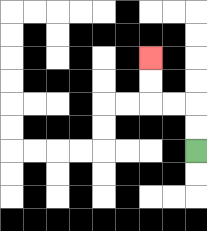{'start': '[8, 6]', 'end': '[6, 2]', 'path_directions': 'U,U,L,L,U,U', 'path_coordinates': '[[8, 6], [8, 5], [8, 4], [7, 4], [6, 4], [6, 3], [6, 2]]'}